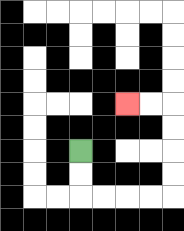{'start': '[3, 6]', 'end': '[5, 4]', 'path_directions': 'D,D,R,R,R,R,U,U,U,U,L,L', 'path_coordinates': '[[3, 6], [3, 7], [3, 8], [4, 8], [5, 8], [6, 8], [7, 8], [7, 7], [7, 6], [7, 5], [7, 4], [6, 4], [5, 4]]'}